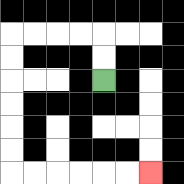{'start': '[4, 3]', 'end': '[6, 7]', 'path_directions': 'U,U,L,L,L,L,D,D,D,D,D,D,R,R,R,R,R,R', 'path_coordinates': '[[4, 3], [4, 2], [4, 1], [3, 1], [2, 1], [1, 1], [0, 1], [0, 2], [0, 3], [0, 4], [0, 5], [0, 6], [0, 7], [1, 7], [2, 7], [3, 7], [4, 7], [5, 7], [6, 7]]'}